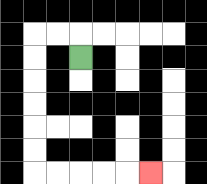{'start': '[3, 2]', 'end': '[6, 7]', 'path_directions': 'U,L,L,D,D,D,D,D,D,R,R,R,R,R', 'path_coordinates': '[[3, 2], [3, 1], [2, 1], [1, 1], [1, 2], [1, 3], [1, 4], [1, 5], [1, 6], [1, 7], [2, 7], [3, 7], [4, 7], [5, 7], [6, 7]]'}